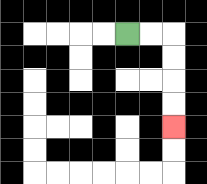{'start': '[5, 1]', 'end': '[7, 5]', 'path_directions': 'R,R,D,D,D,D', 'path_coordinates': '[[5, 1], [6, 1], [7, 1], [7, 2], [7, 3], [7, 4], [7, 5]]'}